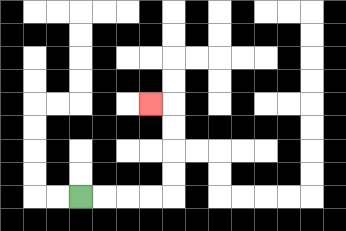{'start': '[3, 8]', 'end': '[6, 4]', 'path_directions': 'R,R,R,R,U,U,U,U,L', 'path_coordinates': '[[3, 8], [4, 8], [5, 8], [6, 8], [7, 8], [7, 7], [7, 6], [7, 5], [7, 4], [6, 4]]'}